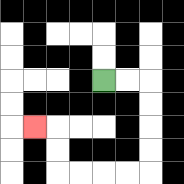{'start': '[4, 3]', 'end': '[1, 5]', 'path_directions': 'R,R,D,D,D,D,L,L,L,L,U,U,L', 'path_coordinates': '[[4, 3], [5, 3], [6, 3], [6, 4], [6, 5], [6, 6], [6, 7], [5, 7], [4, 7], [3, 7], [2, 7], [2, 6], [2, 5], [1, 5]]'}